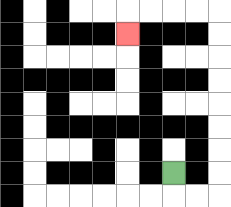{'start': '[7, 7]', 'end': '[5, 1]', 'path_directions': 'D,R,R,U,U,U,U,U,U,U,U,L,L,L,L,D', 'path_coordinates': '[[7, 7], [7, 8], [8, 8], [9, 8], [9, 7], [9, 6], [9, 5], [9, 4], [9, 3], [9, 2], [9, 1], [9, 0], [8, 0], [7, 0], [6, 0], [5, 0], [5, 1]]'}